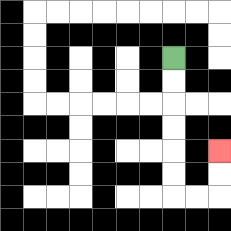{'start': '[7, 2]', 'end': '[9, 6]', 'path_directions': 'D,D,D,D,D,D,R,R,U,U', 'path_coordinates': '[[7, 2], [7, 3], [7, 4], [7, 5], [7, 6], [7, 7], [7, 8], [8, 8], [9, 8], [9, 7], [9, 6]]'}